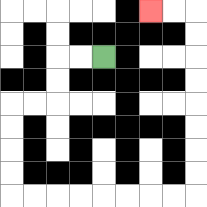{'start': '[4, 2]', 'end': '[6, 0]', 'path_directions': 'L,L,D,D,L,L,D,D,D,D,R,R,R,R,R,R,R,R,U,U,U,U,U,U,U,U,L,L', 'path_coordinates': '[[4, 2], [3, 2], [2, 2], [2, 3], [2, 4], [1, 4], [0, 4], [0, 5], [0, 6], [0, 7], [0, 8], [1, 8], [2, 8], [3, 8], [4, 8], [5, 8], [6, 8], [7, 8], [8, 8], [8, 7], [8, 6], [8, 5], [8, 4], [8, 3], [8, 2], [8, 1], [8, 0], [7, 0], [6, 0]]'}